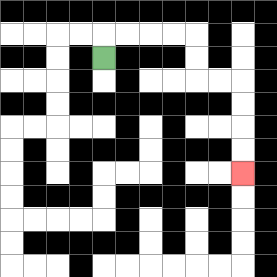{'start': '[4, 2]', 'end': '[10, 7]', 'path_directions': 'U,R,R,R,R,D,D,R,R,D,D,D,D', 'path_coordinates': '[[4, 2], [4, 1], [5, 1], [6, 1], [7, 1], [8, 1], [8, 2], [8, 3], [9, 3], [10, 3], [10, 4], [10, 5], [10, 6], [10, 7]]'}